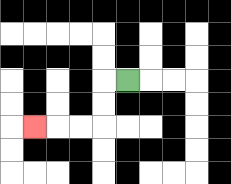{'start': '[5, 3]', 'end': '[1, 5]', 'path_directions': 'L,D,D,L,L,L', 'path_coordinates': '[[5, 3], [4, 3], [4, 4], [4, 5], [3, 5], [2, 5], [1, 5]]'}